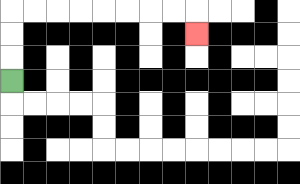{'start': '[0, 3]', 'end': '[8, 1]', 'path_directions': 'U,U,U,R,R,R,R,R,R,R,R,D', 'path_coordinates': '[[0, 3], [0, 2], [0, 1], [0, 0], [1, 0], [2, 0], [3, 0], [4, 0], [5, 0], [6, 0], [7, 0], [8, 0], [8, 1]]'}